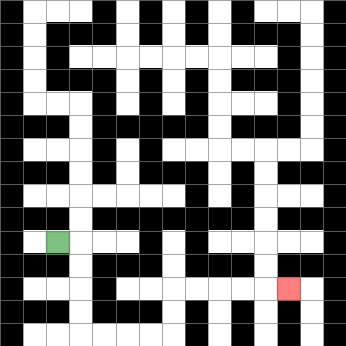{'start': '[2, 10]', 'end': '[12, 12]', 'path_directions': 'R,D,D,D,D,R,R,R,R,U,U,R,R,R,R,R', 'path_coordinates': '[[2, 10], [3, 10], [3, 11], [3, 12], [3, 13], [3, 14], [4, 14], [5, 14], [6, 14], [7, 14], [7, 13], [7, 12], [8, 12], [9, 12], [10, 12], [11, 12], [12, 12]]'}